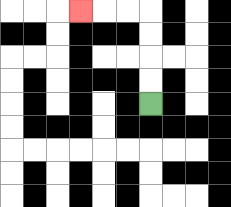{'start': '[6, 4]', 'end': '[3, 0]', 'path_directions': 'U,U,U,U,L,L,L', 'path_coordinates': '[[6, 4], [6, 3], [6, 2], [6, 1], [6, 0], [5, 0], [4, 0], [3, 0]]'}